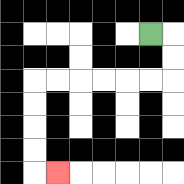{'start': '[6, 1]', 'end': '[2, 7]', 'path_directions': 'R,D,D,L,L,L,L,L,L,D,D,D,D,R', 'path_coordinates': '[[6, 1], [7, 1], [7, 2], [7, 3], [6, 3], [5, 3], [4, 3], [3, 3], [2, 3], [1, 3], [1, 4], [1, 5], [1, 6], [1, 7], [2, 7]]'}